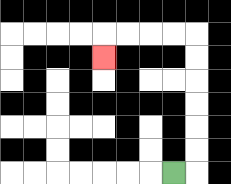{'start': '[7, 7]', 'end': '[4, 2]', 'path_directions': 'R,U,U,U,U,U,U,L,L,L,L,D', 'path_coordinates': '[[7, 7], [8, 7], [8, 6], [8, 5], [8, 4], [8, 3], [8, 2], [8, 1], [7, 1], [6, 1], [5, 1], [4, 1], [4, 2]]'}